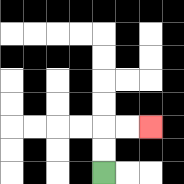{'start': '[4, 7]', 'end': '[6, 5]', 'path_directions': 'U,U,R,R', 'path_coordinates': '[[4, 7], [4, 6], [4, 5], [5, 5], [6, 5]]'}